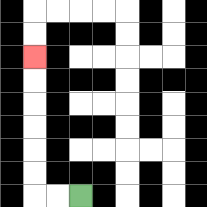{'start': '[3, 8]', 'end': '[1, 2]', 'path_directions': 'L,L,U,U,U,U,U,U', 'path_coordinates': '[[3, 8], [2, 8], [1, 8], [1, 7], [1, 6], [1, 5], [1, 4], [1, 3], [1, 2]]'}